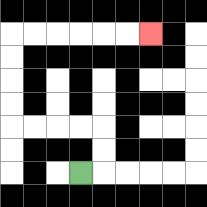{'start': '[3, 7]', 'end': '[6, 1]', 'path_directions': 'R,U,U,L,L,L,L,U,U,U,U,R,R,R,R,R,R', 'path_coordinates': '[[3, 7], [4, 7], [4, 6], [4, 5], [3, 5], [2, 5], [1, 5], [0, 5], [0, 4], [0, 3], [0, 2], [0, 1], [1, 1], [2, 1], [3, 1], [4, 1], [5, 1], [6, 1]]'}